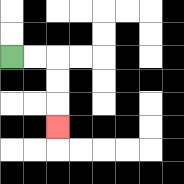{'start': '[0, 2]', 'end': '[2, 5]', 'path_directions': 'R,R,D,D,D', 'path_coordinates': '[[0, 2], [1, 2], [2, 2], [2, 3], [2, 4], [2, 5]]'}